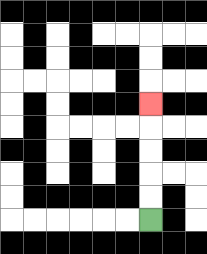{'start': '[6, 9]', 'end': '[6, 4]', 'path_directions': 'U,U,U,U,U', 'path_coordinates': '[[6, 9], [6, 8], [6, 7], [6, 6], [6, 5], [6, 4]]'}